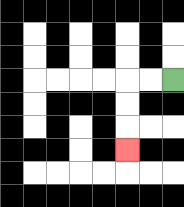{'start': '[7, 3]', 'end': '[5, 6]', 'path_directions': 'L,L,D,D,D', 'path_coordinates': '[[7, 3], [6, 3], [5, 3], [5, 4], [5, 5], [5, 6]]'}